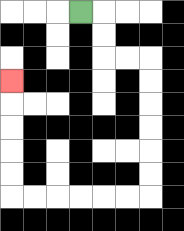{'start': '[3, 0]', 'end': '[0, 3]', 'path_directions': 'R,D,D,R,R,D,D,D,D,D,D,L,L,L,L,L,L,U,U,U,U,U', 'path_coordinates': '[[3, 0], [4, 0], [4, 1], [4, 2], [5, 2], [6, 2], [6, 3], [6, 4], [6, 5], [6, 6], [6, 7], [6, 8], [5, 8], [4, 8], [3, 8], [2, 8], [1, 8], [0, 8], [0, 7], [0, 6], [0, 5], [0, 4], [0, 3]]'}